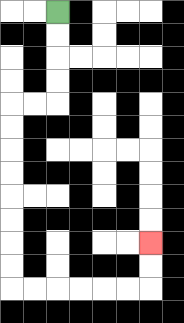{'start': '[2, 0]', 'end': '[6, 10]', 'path_directions': 'D,D,D,D,L,L,D,D,D,D,D,D,D,D,R,R,R,R,R,R,U,U', 'path_coordinates': '[[2, 0], [2, 1], [2, 2], [2, 3], [2, 4], [1, 4], [0, 4], [0, 5], [0, 6], [0, 7], [0, 8], [0, 9], [0, 10], [0, 11], [0, 12], [1, 12], [2, 12], [3, 12], [4, 12], [5, 12], [6, 12], [6, 11], [6, 10]]'}